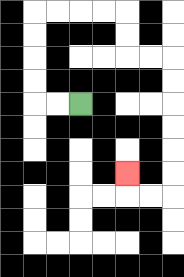{'start': '[3, 4]', 'end': '[5, 7]', 'path_directions': 'L,L,U,U,U,U,R,R,R,R,D,D,R,R,D,D,D,D,D,D,L,L,U', 'path_coordinates': '[[3, 4], [2, 4], [1, 4], [1, 3], [1, 2], [1, 1], [1, 0], [2, 0], [3, 0], [4, 0], [5, 0], [5, 1], [5, 2], [6, 2], [7, 2], [7, 3], [7, 4], [7, 5], [7, 6], [7, 7], [7, 8], [6, 8], [5, 8], [5, 7]]'}